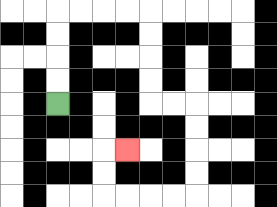{'start': '[2, 4]', 'end': '[5, 6]', 'path_directions': 'U,U,U,U,R,R,R,R,D,D,D,D,R,R,D,D,D,D,L,L,L,L,U,U,R', 'path_coordinates': '[[2, 4], [2, 3], [2, 2], [2, 1], [2, 0], [3, 0], [4, 0], [5, 0], [6, 0], [6, 1], [6, 2], [6, 3], [6, 4], [7, 4], [8, 4], [8, 5], [8, 6], [8, 7], [8, 8], [7, 8], [6, 8], [5, 8], [4, 8], [4, 7], [4, 6], [5, 6]]'}